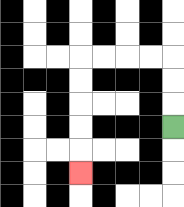{'start': '[7, 5]', 'end': '[3, 7]', 'path_directions': 'U,U,U,L,L,L,L,D,D,D,D,D', 'path_coordinates': '[[7, 5], [7, 4], [7, 3], [7, 2], [6, 2], [5, 2], [4, 2], [3, 2], [3, 3], [3, 4], [3, 5], [3, 6], [3, 7]]'}